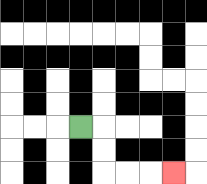{'start': '[3, 5]', 'end': '[7, 7]', 'path_directions': 'R,D,D,R,R,R', 'path_coordinates': '[[3, 5], [4, 5], [4, 6], [4, 7], [5, 7], [6, 7], [7, 7]]'}